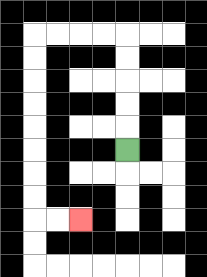{'start': '[5, 6]', 'end': '[3, 9]', 'path_directions': 'U,U,U,U,U,L,L,L,L,D,D,D,D,D,D,D,D,R,R', 'path_coordinates': '[[5, 6], [5, 5], [5, 4], [5, 3], [5, 2], [5, 1], [4, 1], [3, 1], [2, 1], [1, 1], [1, 2], [1, 3], [1, 4], [1, 5], [1, 6], [1, 7], [1, 8], [1, 9], [2, 9], [3, 9]]'}